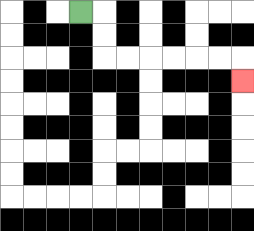{'start': '[3, 0]', 'end': '[10, 3]', 'path_directions': 'R,D,D,R,R,R,R,R,R,D', 'path_coordinates': '[[3, 0], [4, 0], [4, 1], [4, 2], [5, 2], [6, 2], [7, 2], [8, 2], [9, 2], [10, 2], [10, 3]]'}